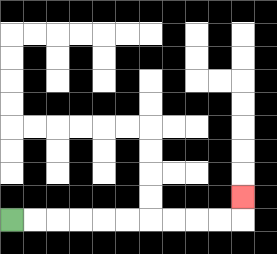{'start': '[0, 9]', 'end': '[10, 8]', 'path_directions': 'R,R,R,R,R,R,R,R,R,R,U', 'path_coordinates': '[[0, 9], [1, 9], [2, 9], [3, 9], [4, 9], [5, 9], [6, 9], [7, 9], [8, 9], [9, 9], [10, 9], [10, 8]]'}